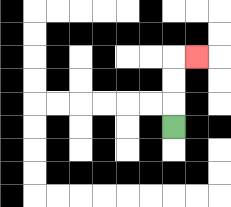{'start': '[7, 5]', 'end': '[8, 2]', 'path_directions': 'U,U,U,R', 'path_coordinates': '[[7, 5], [7, 4], [7, 3], [7, 2], [8, 2]]'}